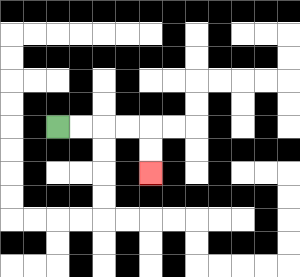{'start': '[2, 5]', 'end': '[6, 7]', 'path_directions': 'R,R,R,R,D,D', 'path_coordinates': '[[2, 5], [3, 5], [4, 5], [5, 5], [6, 5], [6, 6], [6, 7]]'}